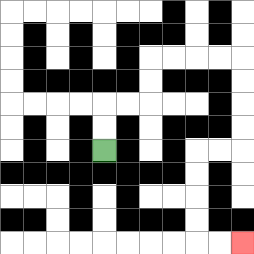{'start': '[4, 6]', 'end': '[10, 10]', 'path_directions': 'U,U,R,R,U,U,R,R,R,R,D,D,D,D,L,L,D,D,D,D,R,R', 'path_coordinates': '[[4, 6], [4, 5], [4, 4], [5, 4], [6, 4], [6, 3], [6, 2], [7, 2], [8, 2], [9, 2], [10, 2], [10, 3], [10, 4], [10, 5], [10, 6], [9, 6], [8, 6], [8, 7], [8, 8], [8, 9], [8, 10], [9, 10], [10, 10]]'}